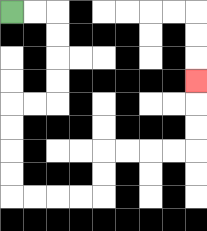{'start': '[0, 0]', 'end': '[8, 3]', 'path_directions': 'R,R,D,D,D,D,L,L,D,D,D,D,R,R,R,R,U,U,R,R,R,R,U,U,U', 'path_coordinates': '[[0, 0], [1, 0], [2, 0], [2, 1], [2, 2], [2, 3], [2, 4], [1, 4], [0, 4], [0, 5], [0, 6], [0, 7], [0, 8], [1, 8], [2, 8], [3, 8], [4, 8], [4, 7], [4, 6], [5, 6], [6, 6], [7, 6], [8, 6], [8, 5], [8, 4], [8, 3]]'}